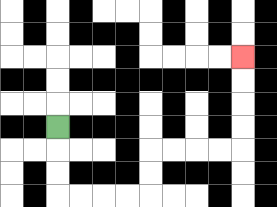{'start': '[2, 5]', 'end': '[10, 2]', 'path_directions': 'D,D,D,R,R,R,R,U,U,R,R,R,R,U,U,U,U', 'path_coordinates': '[[2, 5], [2, 6], [2, 7], [2, 8], [3, 8], [4, 8], [5, 8], [6, 8], [6, 7], [6, 6], [7, 6], [8, 6], [9, 6], [10, 6], [10, 5], [10, 4], [10, 3], [10, 2]]'}